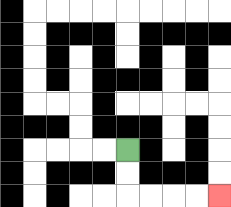{'start': '[5, 6]', 'end': '[9, 8]', 'path_directions': 'D,D,R,R,R,R', 'path_coordinates': '[[5, 6], [5, 7], [5, 8], [6, 8], [7, 8], [8, 8], [9, 8]]'}